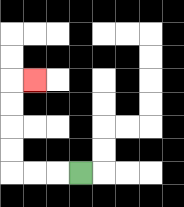{'start': '[3, 7]', 'end': '[1, 3]', 'path_directions': 'L,L,L,U,U,U,U,R', 'path_coordinates': '[[3, 7], [2, 7], [1, 7], [0, 7], [0, 6], [0, 5], [0, 4], [0, 3], [1, 3]]'}